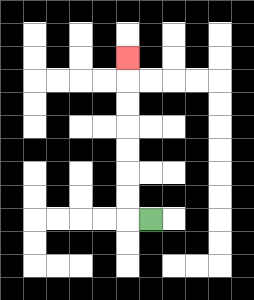{'start': '[6, 9]', 'end': '[5, 2]', 'path_directions': 'L,U,U,U,U,U,U,U', 'path_coordinates': '[[6, 9], [5, 9], [5, 8], [5, 7], [5, 6], [5, 5], [5, 4], [5, 3], [5, 2]]'}